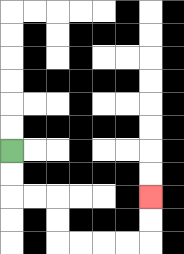{'start': '[0, 6]', 'end': '[6, 8]', 'path_directions': 'D,D,R,R,D,D,R,R,R,R,U,U', 'path_coordinates': '[[0, 6], [0, 7], [0, 8], [1, 8], [2, 8], [2, 9], [2, 10], [3, 10], [4, 10], [5, 10], [6, 10], [6, 9], [6, 8]]'}